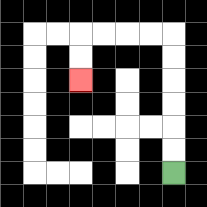{'start': '[7, 7]', 'end': '[3, 3]', 'path_directions': 'U,U,U,U,U,U,L,L,L,L,D,D', 'path_coordinates': '[[7, 7], [7, 6], [7, 5], [7, 4], [7, 3], [7, 2], [7, 1], [6, 1], [5, 1], [4, 1], [3, 1], [3, 2], [3, 3]]'}